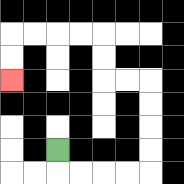{'start': '[2, 6]', 'end': '[0, 3]', 'path_directions': 'D,R,R,R,R,U,U,U,U,L,L,U,U,L,L,L,L,D,D', 'path_coordinates': '[[2, 6], [2, 7], [3, 7], [4, 7], [5, 7], [6, 7], [6, 6], [6, 5], [6, 4], [6, 3], [5, 3], [4, 3], [4, 2], [4, 1], [3, 1], [2, 1], [1, 1], [0, 1], [0, 2], [0, 3]]'}